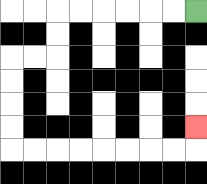{'start': '[8, 0]', 'end': '[8, 5]', 'path_directions': 'L,L,L,L,L,L,D,D,L,L,D,D,D,D,R,R,R,R,R,R,R,R,U', 'path_coordinates': '[[8, 0], [7, 0], [6, 0], [5, 0], [4, 0], [3, 0], [2, 0], [2, 1], [2, 2], [1, 2], [0, 2], [0, 3], [0, 4], [0, 5], [0, 6], [1, 6], [2, 6], [3, 6], [4, 6], [5, 6], [6, 6], [7, 6], [8, 6], [8, 5]]'}